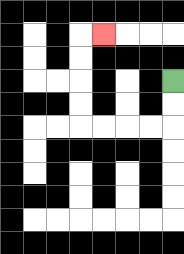{'start': '[7, 3]', 'end': '[4, 1]', 'path_directions': 'D,D,L,L,L,L,U,U,U,U,R', 'path_coordinates': '[[7, 3], [7, 4], [7, 5], [6, 5], [5, 5], [4, 5], [3, 5], [3, 4], [3, 3], [3, 2], [3, 1], [4, 1]]'}